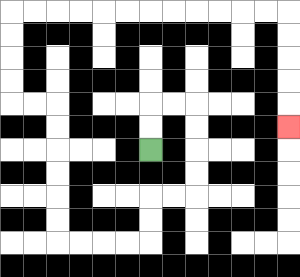{'start': '[6, 6]', 'end': '[12, 5]', 'path_directions': 'U,U,R,R,D,D,D,D,L,L,D,D,L,L,L,L,U,U,U,U,U,U,L,L,U,U,U,U,R,R,R,R,R,R,R,R,R,R,R,R,D,D,D,D,D', 'path_coordinates': '[[6, 6], [6, 5], [6, 4], [7, 4], [8, 4], [8, 5], [8, 6], [8, 7], [8, 8], [7, 8], [6, 8], [6, 9], [6, 10], [5, 10], [4, 10], [3, 10], [2, 10], [2, 9], [2, 8], [2, 7], [2, 6], [2, 5], [2, 4], [1, 4], [0, 4], [0, 3], [0, 2], [0, 1], [0, 0], [1, 0], [2, 0], [3, 0], [4, 0], [5, 0], [6, 0], [7, 0], [8, 0], [9, 0], [10, 0], [11, 0], [12, 0], [12, 1], [12, 2], [12, 3], [12, 4], [12, 5]]'}